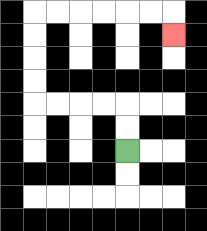{'start': '[5, 6]', 'end': '[7, 1]', 'path_directions': 'U,U,L,L,L,L,U,U,U,U,R,R,R,R,R,R,D', 'path_coordinates': '[[5, 6], [5, 5], [5, 4], [4, 4], [3, 4], [2, 4], [1, 4], [1, 3], [1, 2], [1, 1], [1, 0], [2, 0], [3, 0], [4, 0], [5, 0], [6, 0], [7, 0], [7, 1]]'}